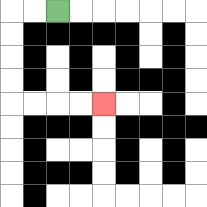{'start': '[2, 0]', 'end': '[4, 4]', 'path_directions': 'L,L,D,D,D,D,R,R,R,R', 'path_coordinates': '[[2, 0], [1, 0], [0, 0], [0, 1], [0, 2], [0, 3], [0, 4], [1, 4], [2, 4], [3, 4], [4, 4]]'}